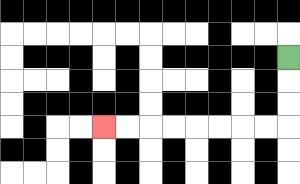{'start': '[12, 2]', 'end': '[4, 5]', 'path_directions': 'D,D,D,L,L,L,L,L,L,L,L', 'path_coordinates': '[[12, 2], [12, 3], [12, 4], [12, 5], [11, 5], [10, 5], [9, 5], [8, 5], [7, 5], [6, 5], [5, 5], [4, 5]]'}